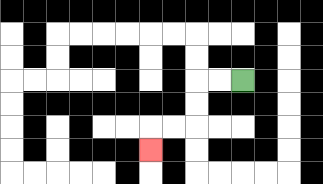{'start': '[10, 3]', 'end': '[6, 6]', 'path_directions': 'L,L,D,D,L,L,D', 'path_coordinates': '[[10, 3], [9, 3], [8, 3], [8, 4], [8, 5], [7, 5], [6, 5], [6, 6]]'}